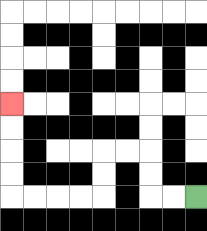{'start': '[8, 8]', 'end': '[0, 4]', 'path_directions': 'L,L,U,U,L,L,D,D,L,L,L,L,U,U,U,U', 'path_coordinates': '[[8, 8], [7, 8], [6, 8], [6, 7], [6, 6], [5, 6], [4, 6], [4, 7], [4, 8], [3, 8], [2, 8], [1, 8], [0, 8], [0, 7], [0, 6], [0, 5], [0, 4]]'}